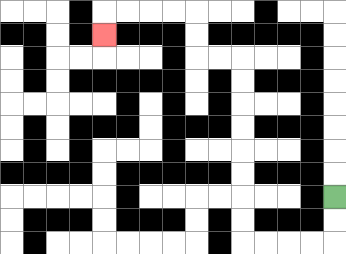{'start': '[14, 8]', 'end': '[4, 1]', 'path_directions': 'D,D,L,L,L,L,U,U,U,U,U,U,U,U,L,L,U,U,L,L,L,L,D', 'path_coordinates': '[[14, 8], [14, 9], [14, 10], [13, 10], [12, 10], [11, 10], [10, 10], [10, 9], [10, 8], [10, 7], [10, 6], [10, 5], [10, 4], [10, 3], [10, 2], [9, 2], [8, 2], [8, 1], [8, 0], [7, 0], [6, 0], [5, 0], [4, 0], [4, 1]]'}